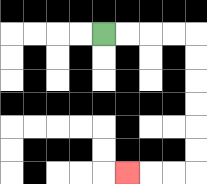{'start': '[4, 1]', 'end': '[5, 7]', 'path_directions': 'R,R,R,R,D,D,D,D,D,D,L,L,L', 'path_coordinates': '[[4, 1], [5, 1], [6, 1], [7, 1], [8, 1], [8, 2], [8, 3], [8, 4], [8, 5], [8, 6], [8, 7], [7, 7], [6, 7], [5, 7]]'}